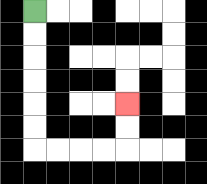{'start': '[1, 0]', 'end': '[5, 4]', 'path_directions': 'D,D,D,D,D,D,R,R,R,R,U,U', 'path_coordinates': '[[1, 0], [1, 1], [1, 2], [1, 3], [1, 4], [1, 5], [1, 6], [2, 6], [3, 6], [4, 6], [5, 6], [5, 5], [5, 4]]'}